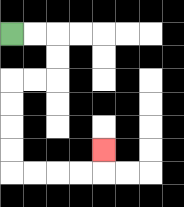{'start': '[0, 1]', 'end': '[4, 6]', 'path_directions': 'R,R,D,D,L,L,D,D,D,D,R,R,R,R,U', 'path_coordinates': '[[0, 1], [1, 1], [2, 1], [2, 2], [2, 3], [1, 3], [0, 3], [0, 4], [0, 5], [0, 6], [0, 7], [1, 7], [2, 7], [3, 7], [4, 7], [4, 6]]'}